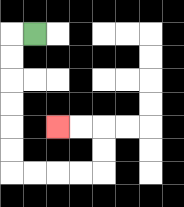{'start': '[1, 1]', 'end': '[2, 5]', 'path_directions': 'L,D,D,D,D,D,D,R,R,R,R,U,U,L,L', 'path_coordinates': '[[1, 1], [0, 1], [0, 2], [0, 3], [0, 4], [0, 5], [0, 6], [0, 7], [1, 7], [2, 7], [3, 7], [4, 7], [4, 6], [4, 5], [3, 5], [2, 5]]'}